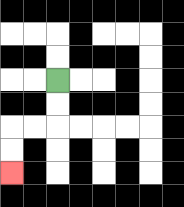{'start': '[2, 3]', 'end': '[0, 7]', 'path_directions': 'D,D,L,L,D,D', 'path_coordinates': '[[2, 3], [2, 4], [2, 5], [1, 5], [0, 5], [0, 6], [0, 7]]'}